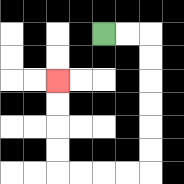{'start': '[4, 1]', 'end': '[2, 3]', 'path_directions': 'R,R,D,D,D,D,D,D,L,L,L,L,U,U,U,U', 'path_coordinates': '[[4, 1], [5, 1], [6, 1], [6, 2], [6, 3], [6, 4], [6, 5], [6, 6], [6, 7], [5, 7], [4, 7], [3, 7], [2, 7], [2, 6], [2, 5], [2, 4], [2, 3]]'}